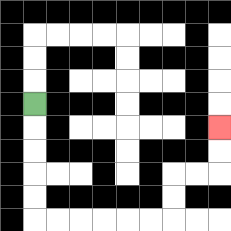{'start': '[1, 4]', 'end': '[9, 5]', 'path_directions': 'D,D,D,D,D,R,R,R,R,R,R,U,U,R,R,U,U', 'path_coordinates': '[[1, 4], [1, 5], [1, 6], [1, 7], [1, 8], [1, 9], [2, 9], [3, 9], [4, 9], [5, 9], [6, 9], [7, 9], [7, 8], [7, 7], [8, 7], [9, 7], [9, 6], [9, 5]]'}